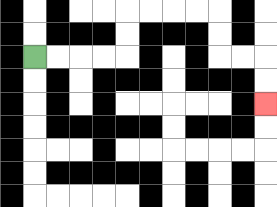{'start': '[1, 2]', 'end': '[11, 4]', 'path_directions': 'R,R,R,R,U,U,R,R,R,R,D,D,R,R,D,D', 'path_coordinates': '[[1, 2], [2, 2], [3, 2], [4, 2], [5, 2], [5, 1], [5, 0], [6, 0], [7, 0], [8, 0], [9, 0], [9, 1], [9, 2], [10, 2], [11, 2], [11, 3], [11, 4]]'}